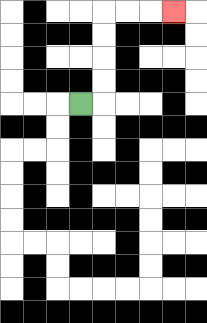{'start': '[3, 4]', 'end': '[7, 0]', 'path_directions': 'R,U,U,U,U,R,R,R', 'path_coordinates': '[[3, 4], [4, 4], [4, 3], [4, 2], [4, 1], [4, 0], [5, 0], [6, 0], [7, 0]]'}